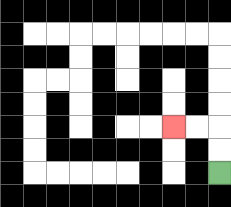{'start': '[9, 7]', 'end': '[7, 5]', 'path_directions': 'U,U,L,L', 'path_coordinates': '[[9, 7], [9, 6], [9, 5], [8, 5], [7, 5]]'}